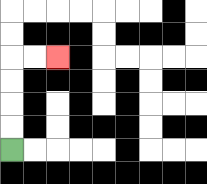{'start': '[0, 6]', 'end': '[2, 2]', 'path_directions': 'U,U,U,U,R,R', 'path_coordinates': '[[0, 6], [0, 5], [0, 4], [0, 3], [0, 2], [1, 2], [2, 2]]'}